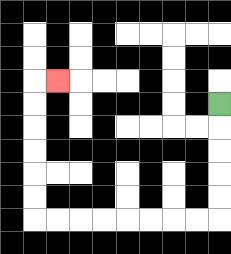{'start': '[9, 4]', 'end': '[2, 3]', 'path_directions': 'D,D,D,D,D,L,L,L,L,L,L,L,L,U,U,U,U,U,U,R', 'path_coordinates': '[[9, 4], [9, 5], [9, 6], [9, 7], [9, 8], [9, 9], [8, 9], [7, 9], [6, 9], [5, 9], [4, 9], [3, 9], [2, 9], [1, 9], [1, 8], [1, 7], [1, 6], [1, 5], [1, 4], [1, 3], [2, 3]]'}